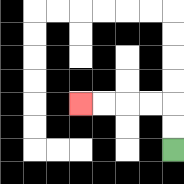{'start': '[7, 6]', 'end': '[3, 4]', 'path_directions': 'U,U,L,L,L,L', 'path_coordinates': '[[7, 6], [7, 5], [7, 4], [6, 4], [5, 4], [4, 4], [3, 4]]'}